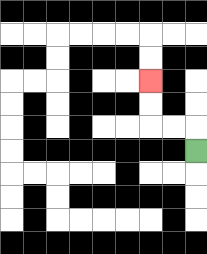{'start': '[8, 6]', 'end': '[6, 3]', 'path_directions': 'U,L,L,U,U', 'path_coordinates': '[[8, 6], [8, 5], [7, 5], [6, 5], [6, 4], [6, 3]]'}